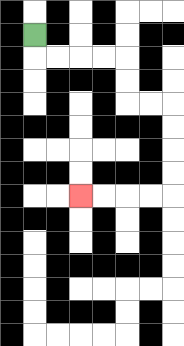{'start': '[1, 1]', 'end': '[3, 8]', 'path_directions': 'D,R,R,R,R,D,D,R,R,D,D,D,D,L,L,L,L', 'path_coordinates': '[[1, 1], [1, 2], [2, 2], [3, 2], [4, 2], [5, 2], [5, 3], [5, 4], [6, 4], [7, 4], [7, 5], [7, 6], [7, 7], [7, 8], [6, 8], [5, 8], [4, 8], [3, 8]]'}